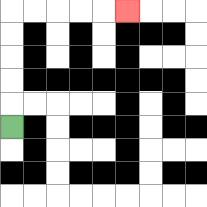{'start': '[0, 5]', 'end': '[5, 0]', 'path_directions': 'U,U,U,U,U,R,R,R,R,R', 'path_coordinates': '[[0, 5], [0, 4], [0, 3], [0, 2], [0, 1], [0, 0], [1, 0], [2, 0], [3, 0], [4, 0], [5, 0]]'}